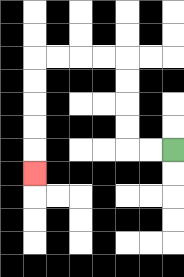{'start': '[7, 6]', 'end': '[1, 7]', 'path_directions': 'L,L,U,U,U,U,L,L,L,L,D,D,D,D,D', 'path_coordinates': '[[7, 6], [6, 6], [5, 6], [5, 5], [5, 4], [5, 3], [5, 2], [4, 2], [3, 2], [2, 2], [1, 2], [1, 3], [1, 4], [1, 5], [1, 6], [1, 7]]'}